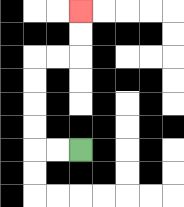{'start': '[3, 6]', 'end': '[3, 0]', 'path_directions': 'L,L,U,U,U,U,R,R,U,U', 'path_coordinates': '[[3, 6], [2, 6], [1, 6], [1, 5], [1, 4], [1, 3], [1, 2], [2, 2], [3, 2], [3, 1], [3, 0]]'}